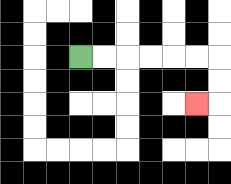{'start': '[3, 2]', 'end': '[8, 4]', 'path_directions': 'R,R,R,R,R,R,D,D,L', 'path_coordinates': '[[3, 2], [4, 2], [5, 2], [6, 2], [7, 2], [8, 2], [9, 2], [9, 3], [9, 4], [8, 4]]'}